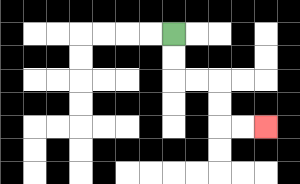{'start': '[7, 1]', 'end': '[11, 5]', 'path_directions': 'D,D,R,R,D,D,R,R', 'path_coordinates': '[[7, 1], [7, 2], [7, 3], [8, 3], [9, 3], [9, 4], [9, 5], [10, 5], [11, 5]]'}